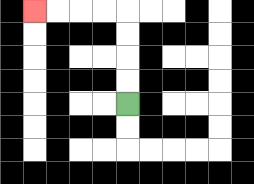{'start': '[5, 4]', 'end': '[1, 0]', 'path_directions': 'U,U,U,U,L,L,L,L', 'path_coordinates': '[[5, 4], [5, 3], [5, 2], [5, 1], [5, 0], [4, 0], [3, 0], [2, 0], [1, 0]]'}